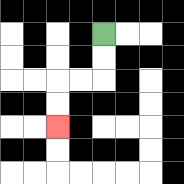{'start': '[4, 1]', 'end': '[2, 5]', 'path_directions': 'D,D,L,L,D,D', 'path_coordinates': '[[4, 1], [4, 2], [4, 3], [3, 3], [2, 3], [2, 4], [2, 5]]'}